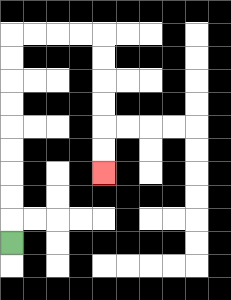{'start': '[0, 10]', 'end': '[4, 7]', 'path_directions': 'U,U,U,U,U,U,U,U,U,R,R,R,R,D,D,D,D,D,D', 'path_coordinates': '[[0, 10], [0, 9], [0, 8], [0, 7], [0, 6], [0, 5], [0, 4], [0, 3], [0, 2], [0, 1], [1, 1], [2, 1], [3, 1], [4, 1], [4, 2], [4, 3], [4, 4], [4, 5], [4, 6], [4, 7]]'}